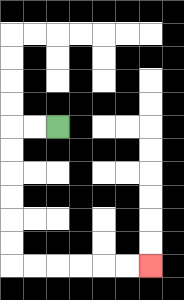{'start': '[2, 5]', 'end': '[6, 11]', 'path_directions': 'L,L,D,D,D,D,D,D,R,R,R,R,R,R', 'path_coordinates': '[[2, 5], [1, 5], [0, 5], [0, 6], [0, 7], [0, 8], [0, 9], [0, 10], [0, 11], [1, 11], [2, 11], [3, 11], [4, 11], [5, 11], [6, 11]]'}